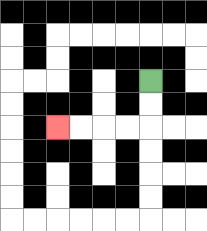{'start': '[6, 3]', 'end': '[2, 5]', 'path_directions': 'D,D,L,L,L,L', 'path_coordinates': '[[6, 3], [6, 4], [6, 5], [5, 5], [4, 5], [3, 5], [2, 5]]'}